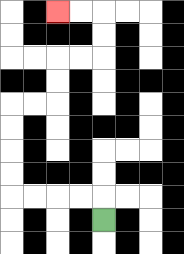{'start': '[4, 9]', 'end': '[2, 0]', 'path_directions': 'U,L,L,L,L,U,U,U,U,R,R,U,U,R,R,U,U,L,L', 'path_coordinates': '[[4, 9], [4, 8], [3, 8], [2, 8], [1, 8], [0, 8], [0, 7], [0, 6], [0, 5], [0, 4], [1, 4], [2, 4], [2, 3], [2, 2], [3, 2], [4, 2], [4, 1], [4, 0], [3, 0], [2, 0]]'}